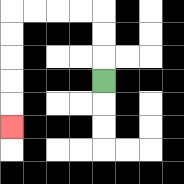{'start': '[4, 3]', 'end': '[0, 5]', 'path_directions': 'U,U,U,L,L,L,L,D,D,D,D,D', 'path_coordinates': '[[4, 3], [4, 2], [4, 1], [4, 0], [3, 0], [2, 0], [1, 0], [0, 0], [0, 1], [0, 2], [0, 3], [0, 4], [0, 5]]'}